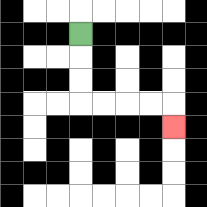{'start': '[3, 1]', 'end': '[7, 5]', 'path_directions': 'D,D,D,R,R,R,R,D', 'path_coordinates': '[[3, 1], [3, 2], [3, 3], [3, 4], [4, 4], [5, 4], [6, 4], [7, 4], [7, 5]]'}